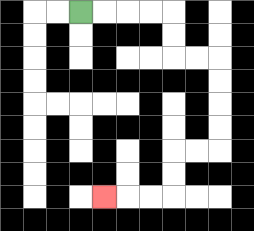{'start': '[3, 0]', 'end': '[4, 8]', 'path_directions': 'R,R,R,R,D,D,R,R,D,D,D,D,L,L,D,D,L,L,L', 'path_coordinates': '[[3, 0], [4, 0], [5, 0], [6, 0], [7, 0], [7, 1], [7, 2], [8, 2], [9, 2], [9, 3], [9, 4], [9, 5], [9, 6], [8, 6], [7, 6], [7, 7], [7, 8], [6, 8], [5, 8], [4, 8]]'}